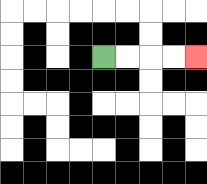{'start': '[4, 2]', 'end': '[8, 2]', 'path_directions': 'R,R,R,R', 'path_coordinates': '[[4, 2], [5, 2], [6, 2], [7, 2], [8, 2]]'}